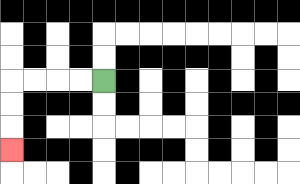{'start': '[4, 3]', 'end': '[0, 6]', 'path_directions': 'L,L,L,L,D,D,D', 'path_coordinates': '[[4, 3], [3, 3], [2, 3], [1, 3], [0, 3], [0, 4], [0, 5], [0, 6]]'}